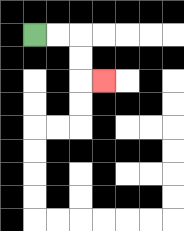{'start': '[1, 1]', 'end': '[4, 3]', 'path_directions': 'R,R,D,D,R', 'path_coordinates': '[[1, 1], [2, 1], [3, 1], [3, 2], [3, 3], [4, 3]]'}